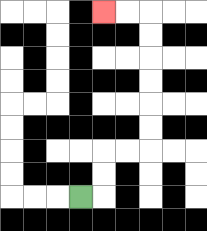{'start': '[3, 8]', 'end': '[4, 0]', 'path_directions': 'R,U,U,R,R,U,U,U,U,U,U,L,L', 'path_coordinates': '[[3, 8], [4, 8], [4, 7], [4, 6], [5, 6], [6, 6], [6, 5], [6, 4], [6, 3], [6, 2], [6, 1], [6, 0], [5, 0], [4, 0]]'}